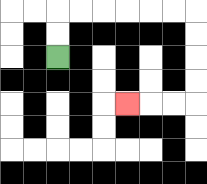{'start': '[2, 2]', 'end': '[5, 4]', 'path_directions': 'U,U,R,R,R,R,R,R,D,D,D,D,L,L,L', 'path_coordinates': '[[2, 2], [2, 1], [2, 0], [3, 0], [4, 0], [5, 0], [6, 0], [7, 0], [8, 0], [8, 1], [8, 2], [8, 3], [8, 4], [7, 4], [6, 4], [5, 4]]'}